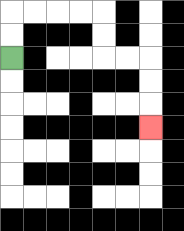{'start': '[0, 2]', 'end': '[6, 5]', 'path_directions': 'U,U,R,R,R,R,D,D,R,R,D,D,D', 'path_coordinates': '[[0, 2], [0, 1], [0, 0], [1, 0], [2, 0], [3, 0], [4, 0], [4, 1], [4, 2], [5, 2], [6, 2], [6, 3], [6, 4], [6, 5]]'}